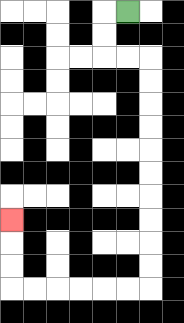{'start': '[5, 0]', 'end': '[0, 9]', 'path_directions': 'L,D,D,R,R,D,D,D,D,D,D,D,D,D,D,L,L,L,L,L,L,U,U,U', 'path_coordinates': '[[5, 0], [4, 0], [4, 1], [4, 2], [5, 2], [6, 2], [6, 3], [6, 4], [6, 5], [6, 6], [6, 7], [6, 8], [6, 9], [6, 10], [6, 11], [6, 12], [5, 12], [4, 12], [3, 12], [2, 12], [1, 12], [0, 12], [0, 11], [0, 10], [0, 9]]'}